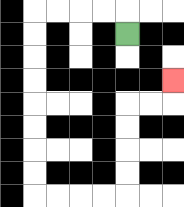{'start': '[5, 1]', 'end': '[7, 3]', 'path_directions': 'U,L,L,L,L,D,D,D,D,D,D,D,D,R,R,R,R,U,U,U,U,R,R,U', 'path_coordinates': '[[5, 1], [5, 0], [4, 0], [3, 0], [2, 0], [1, 0], [1, 1], [1, 2], [1, 3], [1, 4], [1, 5], [1, 6], [1, 7], [1, 8], [2, 8], [3, 8], [4, 8], [5, 8], [5, 7], [5, 6], [5, 5], [5, 4], [6, 4], [7, 4], [7, 3]]'}